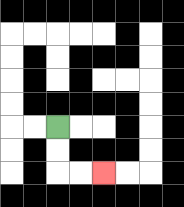{'start': '[2, 5]', 'end': '[4, 7]', 'path_directions': 'D,D,R,R', 'path_coordinates': '[[2, 5], [2, 6], [2, 7], [3, 7], [4, 7]]'}